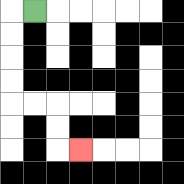{'start': '[1, 0]', 'end': '[3, 6]', 'path_directions': 'L,D,D,D,D,R,R,D,D,R', 'path_coordinates': '[[1, 0], [0, 0], [0, 1], [0, 2], [0, 3], [0, 4], [1, 4], [2, 4], [2, 5], [2, 6], [3, 6]]'}